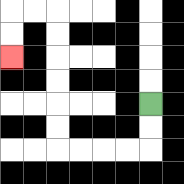{'start': '[6, 4]', 'end': '[0, 2]', 'path_directions': 'D,D,L,L,L,L,U,U,U,U,U,U,L,L,D,D', 'path_coordinates': '[[6, 4], [6, 5], [6, 6], [5, 6], [4, 6], [3, 6], [2, 6], [2, 5], [2, 4], [2, 3], [2, 2], [2, 1], [2, 0], [1, 0], [0, 0], [0, 1], [0, 2]]'}